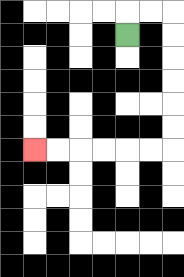{'start': '[5, 1]', 'end': '[1, 6]', 'path_directions': 'U,R,R,D,D,D,D,D,D,L,L,L,L,L,L', 'path_coordinates': '[[5, 1], [5, 0], [6, 0], [7, 0], [7, 1], [7, 2], [7, 3], [7, 4], [7, 5], [7, 6], [6, 6], [5, 6], [4, 6], [3, 6], [2, 6], [1, 6]]'}